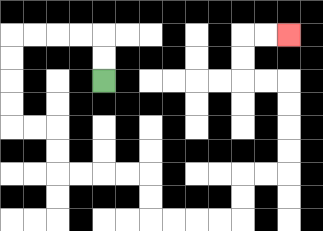{'start': '[4, 3]', 'end': '[12, 1]', 'path_directions': 'U,U,L,L,L,L,D,D,D,D,R,R,D,D,R,R,R,R,D,D,R,R,R,R,U,U,R,R,U,U,U,U,L,L,U,U,R,R', 'path_coordinates': '[[4, 3], [4, 2], [4, 1], [3, 1], [2, 1], [1, 1], [0, 1], [0, 2], [0, 3], [0, 4], [0, 5], [1, 5], [2, 5], [2, 6], [2, 7], [3, 7], [4, 7], [5, 7], [6, 7], [6, 8], [6, 9], [7, 9], [8, 9], [9, 9], [10, 9], [10, 8], [10, 7], [11, 7], [12, 7], [12, 6], [12, 5], [12, 4], [12, 3], [11, 3], [10, 3], [10, 2], [10, 1], [11, 1], [12, 1]]'}